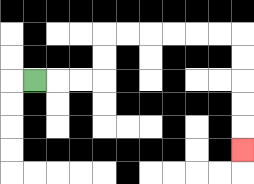{'start': '[1, 3]', 'end': '[10, 6]', 'path_directions': 'R,R,R,U,U,R,R,R,R,R,R,D,D,D,D,D', 'path_coordinates': '[[1, 3], [2, 3], [3, 3], [4, 3], [4, 2], [4, 1], [5, 1], [6, 1], [7, 1], [8, 1], [9, 1], [10, 1], [10, 2], [10, 3], [10, 4], [10, 5], [10, 6]]'}